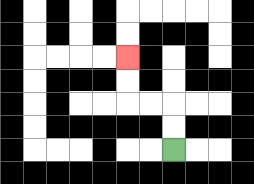{'start': '[7, 6]', 'end': '[5, 2]', 'path_directions': 'U,U,L,L,U,U', 'path_coordinates': '[[7, 6], [7, 5], [7, 4], [6, 4], [5, 4], [5, 3], [5, 2]]'}